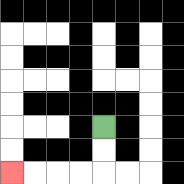{'start': '[4, 5]', 'end': '[0, 7]', 'path_directions': 'D,D,L,L,L,L', 'path_coordinates': '[[4, 5], [4, 6], [4, 7], [3, 7], [2, 7], [1, 7], [0, 7]]'}